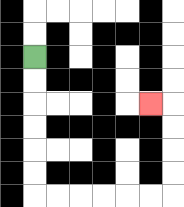{'start': '[1, 2]', 'end': '[6, 4]', 'path_directions': 'D,D,D,D,D,D,R,R,R,R,R,R,U,U,U,U,L', 'path_coordinates': '[[1, 2], [1, 3], [1, 4], [1, 5], [1, 6], [1, 7], [1, 8], [2, 8], [3, 8], [4, 8], [5, 8], [6, 8], [7, 8], [7, 7], [7, 6], [7, 5], [7, 4], [6, 4]]'}